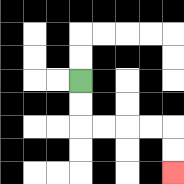{'start': '[3, 3]', 'end': '[7, 7]', 'path_directions': 'D,D,R,R,R,R,D,D', 'path_coordinates': '[[3, 3], [3, 4], [3, 5], [4, 5], [5, 5], [6, 5], [7, 5], [7, 6], [7, 7]]'}